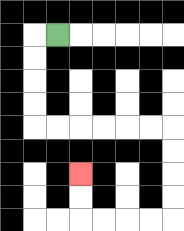{'start': '[2, 1]', 'end': '[3, 7]', 'path_directions': 'L,D,D,D,D,R,R,R,R,R,R,D,D,D,D,L,L,L,L,U,U', 'path_coordinates': '[[2, 1], [1, 1], [1, 2], [1, 3], [1, 4], [1, 5], [2, 5], [3, 5], [4, 5], [5, 5], [6, 5], [7, 5], [7, 6], [7, 7], [7, 8], [7, 9], [6, 9], [5, 9], [4, 9], [3, 9], [3, 8], [3, 7]]'}